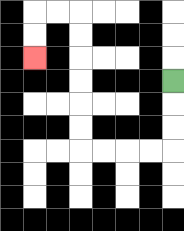{'start': '[7, 3]', 'end': '[1, 2]', 'path_directions': 'D,D,D,L,L,L,L,U,U,U,U,U,U,L,L,D,D', 'path_coordinates': '[[7, 3], [7, 4], [7, 5], [7, 6], [6, 6], [5, 6], [4, 6], [3, 6], [3, 5], [3, 4], [3, 3], [3, 2], [3, 1], [3, 0], [2, 0], [1, 0], [1, 1], [1, 2]]'}